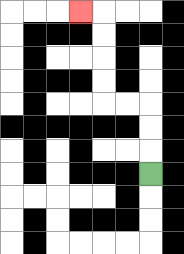{'start': '[6, 7]', 'end': '[3, 0]', 'path_directions': 'U,U,U,L,L,U,U,U,U,L', 'path_coordinates': '[[6, 7], [6, 6], [6, 5], [6, 4], [5, 4], [4, 4], [4, 3], [4, 2], [4, 1], [4, 0], [3, 0]]'}